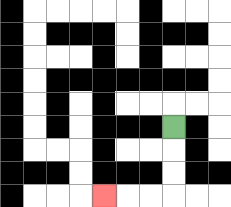{'start': '[7, 5]', 'end': '[4, 8]', 'path_directions': 'D,D,D,L,L,L', 'path_coordinates': '[[7, 5], [7, 6], [7, 7], [7, 8], [6, 8], [5, 8], [4, 8]]'}